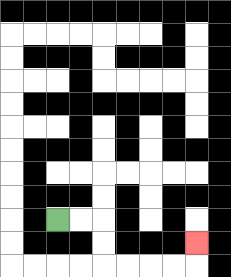{'start': '[2, 9]', 'end': '[8, 10]', 'path_directions': 'R,R,D,D,R,R,R,R,U', 'path_coordinates': '[[2, 9], [3, 9], [4, 9], [4, 10], [4, 11], [5, 11], [6, 11], [7, 11], [8, 11], [8, 10]]'}